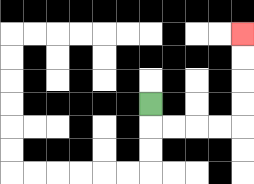{'start': '[6, 4]', 'end': '[10, 1]', 'path_directions': 'D,R,R,R,R,U,U,U,U', 'path_coordinates': '[[6, 4], [6, 5], [7, 5], [8, 5], [9, 5], [10, 5], [10, 4], [10, 3], [10, 2], [10, 1]]'}